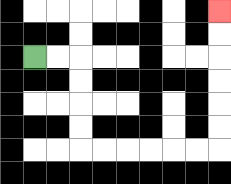{'start': '[1, 2]', 'end': '[9, 0]', 'path_directions': 'R,R,D,D,D,D,R,R,R,R,R,R,U,U,U,U,U,U', 'path_coordinates': '[[1, 2], [2, 2], [3, 2], [3, 3], [3, 4], [3, 5], [3, 6], [4, 6], [5, 6], [6, 6], [7, 6], [8, 6], [9, 6], [9, 5], [9, 4], [9, 3], [9, 2], [9, 1], [9, 0]]'}